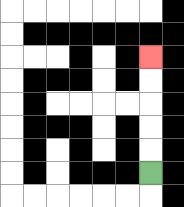{'start': '[6, 7]', 'end': '[6, 2]', 'path_directions': 'U,U,U,U,U', 'path_coordinates': '[[6, 7], [6, 6], [6, 5], [6, 4], [6, 3], [6, 2]]'}